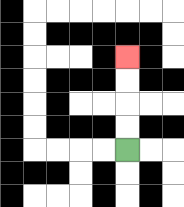{'start': '[5, 6]', 'end': '[5, 2]', 'path_directions': 'U,U,U,U', 'path_coordinates': '[[5, 6], [5, 5], [5, 4], [5, 3], [5, 2]]'}